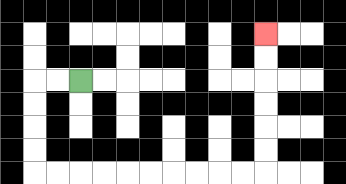{'start': '[3, 3]', 'end': '[11, 1]', 'path_directions': 'L,L,D,D,D,D,R,R,R,R,R,R,R,R,R,R,U,U,U,U,U,U', 'path_coordinates': '[[3, 3], [2, 3], [1, 3], [1, 4], [1, 5], [1, 6], [1, 7], [2, 7], [3, 7], [4, 7], [5, 7], [6, 7], [7, 7], [8, 7], [9, 7], [10, 7], [11, 7], [11, 6], [11, 5], [11, 4], [11, 3], [11, 2], [11, 1]]'}